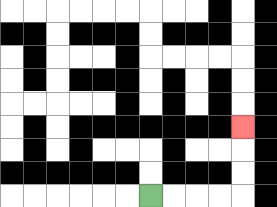{'start': '[6, 8]', 'end': '[10, 5]', 'path_directions': 'R,R,R,R,U,U,U', 'path_coordinates': '[[6, 8], [7, 8], [8, 8], [9, 8], [10, 8], [10, 7], [10, 6], [10, 5]]'}